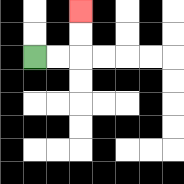{'start': '[1, 2]', 'end': '[3, 0]', 'path_directions': 'R,R,U,U', 'path_coordinates': '[[1, 2], [2, 2], [3, 2], [3, 1], [3, 0]]'}